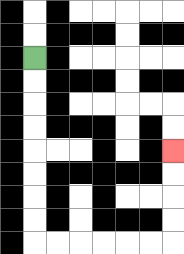{'start': '[1, 2]', 'end': '[7, 6]', 'path_directions': 'D,D,D,D,D,D,D,D,R,R,R,R,R,R,U,U,U,U', 'path_coordinates': '[[1, 2], [1, 3], [1, 4], [1, 5], [1, 6], [1, 7], [1, 8], [1, 9], [1, 10], [2, 10], [3, 10], [4, 10], [5, 10], [6, 10], [7, 10], [7, 9], [7, 8], [7, 7], [7, 6]]'}